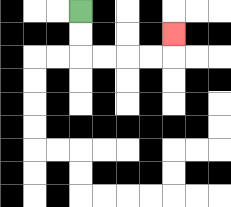{'start': '[3, 0]', 'end': '[7, 1]', 'path_directions': 'D,D,R,R,R,R,U', 'path_coordinates': '[[3, 0], [3, 1], [3, 2], [4, 2], [5, 2], [6, 2], [7, 2], [7, 1]]'}